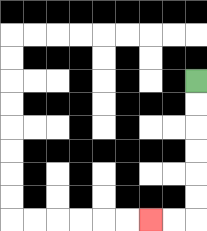{'start': '[8, 3]', 'end': '[6, 9]', 'path_directions': 'D,D,D,D,D,D,L,L', 'path_coordinates': '[[8, 3], [8, 4], [8, 5], [8, 6], [8, 7], [8, 8], [8, 9], [7, 9], [6, 9]]'}